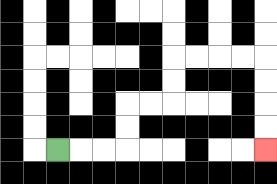{'start': '[2, 6]', 'end': '[11, 6]', 'path_directions': 'R,R,R,U,U,R,R,U,U,R,R,R,R,D,D,D,D', 'path_coordinates': '[[2, 6], [3, 6], [4, 6], [5, 6], [5, 5], [5, 4], [6, 4], [7, 4], [7, 3], [7, 2], [8, 2], [9, 2], [10, 2], [11, 2], [11, 3], [11, 4], [11, 5], [11, 6]]'}